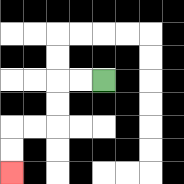{'start': '[4, 3]', 'end': '[0, 7]', 'path_directions': 'L,L,D,D,L,L,D,D', 'path_coordinates': '[[4, 3], [3, 3], [2, 3], [2, 4], [2, 5], [1, 5], [0, 5], [0, 6], [0, 7]]'}